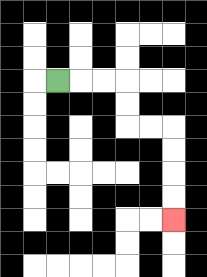{'start': '[2, 3]', 'end': '[7, 9]', 'path_directions': 'R,R,R,D,D,R,R,D,D,D,D', 'path_coordinates': '[[2, 3], [3, 3], [4, 3], [5, 3], [5, 4], [5, 5], [6, 5], [7, 5], [7, 6], [7, 7], [7, 8], [7, 9]]'}